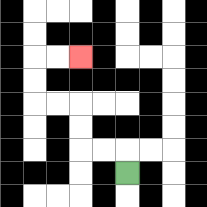{'start': '[5, 7]', 'end': '[3, 2]', 'path_directions': 'U,L,L,U,U,L,L,U,U,R,R', 'path_coordinates': '[[5, 7], [5, 6], [4, 6], [3, 6], [3, 5], [3, 4], [2, 4], [1, 4], [1, 3], [1, 2], [2, 2], [3, 2]]'}